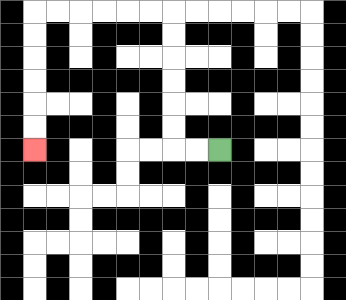{'start': '[9, 6]', 'end': '[1, 6]', 'path_directions': 'L,L,U,U,U,U,U,U,L,L,L,L,L,L,D,D,D,D,D,D', 'path_coordinates': '[[9, 6], [8, 6], [7, 6], [7, 5], [7, 4], [7, 3], [7, 2], [7, 1], [7, 0], [6, 0], [5, 0], [4, 0], [3, 0], [2, 0], [1, 0], [1, 1], [1, 2], [1, 3], [1, 4], [1, 5], [1, 6]]'}